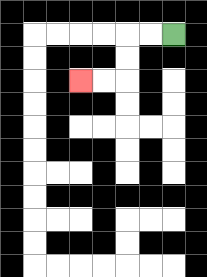{'start': '[7, 1]', 'end': '[3, 3]', 'path_directions': 'L,L,D,D,L,L', 'path_coordinates': '[[7, 1], [6, 1], [5, 1], [5, 2], [5, 3], [4, 3], [3, 3]]'}